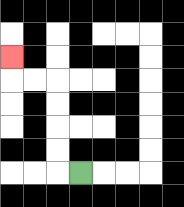{'start': '[3, 7]', 'end': '[0, 2]', 'path_directions': 'L,U,U,U,U,L,L,U', 'path_coordinates': '[[3, 7], [2, 7], [2, 6], [2, 5], [2, 4], [2, 3], [1, 3], [0, 3], [0, 2]]'}